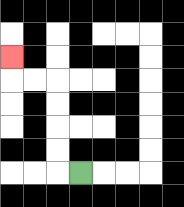{'start': '[3, 7]', 'end': '[0, 2]', 'path_directions': 'L,U,U,U,U,L,L,U', 'path_coordinates': '[[3, 7], [2, 7], [2, 6], [2, 5], [2, 4], [2, 3], [1, 3], [0, 3], [0, 2]]'}